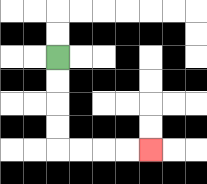{'start': '[2, 2]', 'end': '[6, 6]', 'path_directions': 'D,D,D,D,R,R,R,R', 'path_coordinates': '[[2, 2], [2, 3], [2, 4], [2, 5], [2, 6], [3, 6], [4, 6], [5, 6], [6, 6]]'}